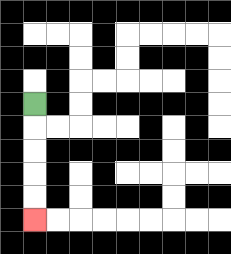{'start': '[1, 4]', 'end': '[1, 9]', 'path_directions': 'D,D,D,D,D', 'path_coordinates': '[[1, 4], [1, 5], [1, 6], [1, 7], [1, 8], [1, 9]]'}